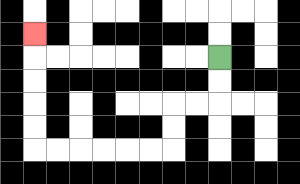{'start': '[9, 2]', 'end': '[1, 1]', 'path_directions': 'D,D,L,L,D,D,L,L,L,L,L,L,U,U,U,U,U', 'path_coordinates': '[[9, 2], [9, 3], [9, 4], [8, 4], [7, 4], [7, 5], [7, 6], [6, 6], [5, 6], [4, 6], [3, 6], [2, 6], [1, 6], [1, 5], [1, 4], [1, 3], [1, 2], [1, 1]]'}